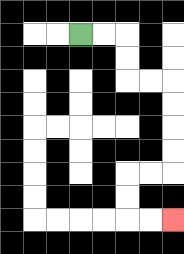{'start': '[3, 1]', 'end': '[7, 9]', 'path_directions': 'R,R,D,D,R,R,D,D,D,D,L,L,D,D,R,R', 'path_coordinates': '[[3, 1], [4, 1], [5, 1], [5, 2], [5, 3], [6, 3], [7, 3], [7, 4], [7, 5], [7, 6], [7, 7], [6, 7], [5, 7], [5, 8], [5, 9], [6, 9], [7, 9]]'}